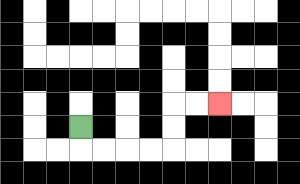{'start': '[3, 5]', 'end': '[9, 4]', 'path_directions': 'D,R,R,R,R,U,U,R,R', 'path_coordinates': '[[3, 5], [3, 6], [4, 6], [5, 6], [6, 6], [7, 6], [7, 5], [7, 4], [8, 4], [9, 4]]'}